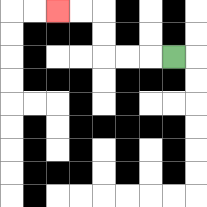{'start': '[7, 2]', 'end': '[2, 0]', 'path_directions': 'L,L,L,U,U,L,L', 'path_coordinates': '[[7, 2], [6, 2], [5, 2], [4, 2], [4, 1], [4, 0], [3, 0], [2, 0]]'}